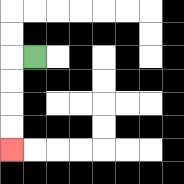{'start': '[1, 2]', 'end': '[0, 6]', 'path_directions': 'L,D,D,D,D', 'path_coordinates': '[[1, 2], [0, 2], [0, 3], [0, 4], [0, 5], [0, 6]]'}